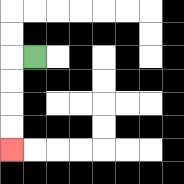{'start': '[1, 2]', 'end': '[0, 6]', 'path_directions': 'L,D,D,D,D', 'path_coordinates': '[[1, 2], [0, 2], [0, 3], [0, 4], [0, 5], [0, 6]]'}